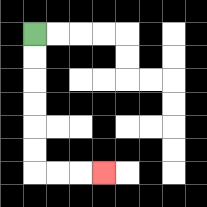{'start': '[1, 1]', 'end': '[4, 7]', 'path_directions': 'D,D,D,D,D,D,R,R,R', 'path_coordinates': '[[1, 1], [1, 2], [1, 3], [1, 4], [1, 5], [1, 6], [1, 7], [2, 7], [3, 7], [4, 7]]'}